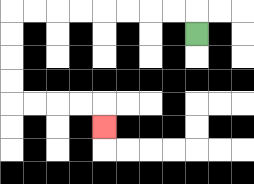{'start': '[8, 1]', 'end': '[4, 5]', 'path_directions': 'U,L,L,L,L,L,L,L,L,D,D,D,D,R,R,R,R,D', 'path_coordinates': '[[8, 1], [8, 0], [7, 0], [6, 0], [5, 0], [4, 0], [3, 0], [2, 0], [1, 0], [0, 0], [0, 1], [0, 2], [0, 3], [0, 4], [1, 4], [2, 4], [3, 4], [4, 4], [4, 5]]'}